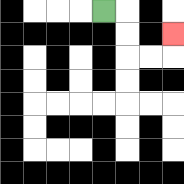{'start': '[4, 0]', 'end': '[7, 1]', 'path_directions': 'R,D,D,R,R,U', 'path_coordinates': '[[4, 0], [5, 0], [5, 1], [5, 2], [6, 2], [7, 2], [7, 1]]'}